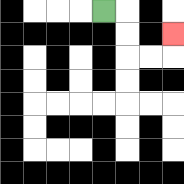{'start': '[4, 0]', 'end': '[7, 1]', 'path_directions': 'R,D,D,R,R,U', 'path_coordinates': '[[4, 0], [5, 0], [5, 1], [5, 2], [6, 2], [7, 2], [7, 1]]'}